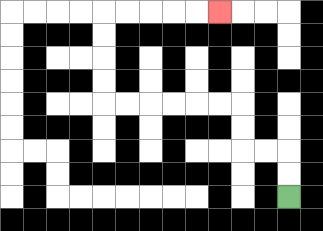{'start': '[12, 8]', 'end': '[9, 0]', 'path_directions': 'U,U,L,L,U,U,L,L,L,L,L,L,U,U,U,U,R,R,R,R,R', 'path_coordinates': '[[12, 8], [12, 7], [12, 6], [11, 6], [10, 6], [10, 5], [10, 4], [9, 4], [8, 4], [7, 4], [6, 4], [5, 4], [4, 4], [4, 3], [4, 2], [4, 1], [4, 0], [5, 0], [6, 0], [7, 0], [8, 0], [9, 0]]'}